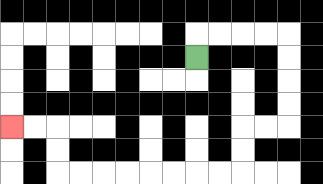{'start': '[8, 2]', 'end': '[0, 5]', 'path_directions': 'U,R,R,R,R,D,D,D,D,L,L,D,D,L,L,L,L,L,L,L,L,U,U,L,L', 'path_coordinates': '[[8, 2], [8, 1], [9, 1], [10, 1], [11, 1], [12, 1], [12, 2], [12, 3], [12, 4], [12, 5], [11, 5], [10, 5], [10, 6], [10, 7], [9, 7], [8, 7], [7, 7], [6, 7], [5, 7], [4, 7], [3, 7], [2, 7], [2, 6], [2, 5], [1, 5], [0, 5]]'}